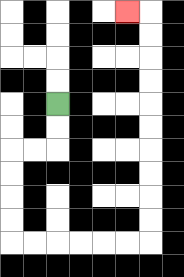{'start': '[2, 4]', 'end': '[5, 0]', 'path_directions': 'D,D,L,L,D,D,D,D,R,R,R,R,R,R,U,U,U,U,U,U,U,U,U,U,L', 'path_coordinates': '[[2, 4], [2, 5], [2, 6], [1, 6], [0, 6], [0, 7], [0, 8], [0, 9], [0, 10], [1, 10], [2, 10], [3, 10], [4, 10], [5, 10], [6, 10], [6, 9], [6, 8], [6, 7], [6, 6], [6, 5], [6, 4], [6, 3], [6, 2], [6, 1], [6, 0], [5, 0]]'}